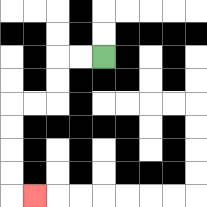{'start': '[4, 2]', 'end': '[1, 8]', 'path_directions': 'L,L,D,D,L,L,D,D,D,D,R', 'path_coordinates': '[[4, 2], [3, 2], [2, 2], [2, 3], [2, 4], [1, 4], [0, 4], [0, 5], [0, 6], [0, 7], [0, 8], [1, 8]]'}